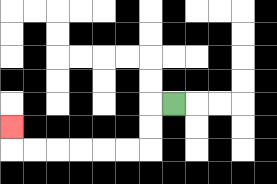{'start': '[7, 4]', 'end': '[0, 5]', 'path_directions': 'L,D,D,L,L,L,L,L,L,U', 'path_coordinates': '[[7, 4], [6, 4], [6, 5], [6, 6], [5, 6], [4, 6], [3, 6], [2, 6], [1, 6], [0, 6], [0, 5]]'}